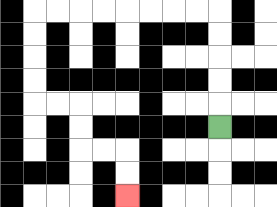{'start': '[9, 5]', 'end': '[5, 8]', 'path_directions': 'U,U,U,U,U,L,L,L,L,L,L,L,L,D,D,D,D,R,R,D,D,R,R,D,D', 'path_coordinates': '[[9, 5], [9, 4], [9, 3], [9, 2], [9, 1], [9, 0], [8, 0], [7, 0], [6, 0], [5, 0], [4, 0], [3, 0], [2, 0], [1, 0], [1, 1], [1, 2], [1, 3], [1, 4], [2, 4], [3, 4], [3, 5], [3, 6], [4, 6], [5, 6], [5, 7], [5, 8]]'}